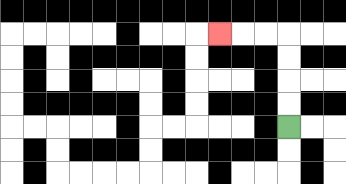{'start': '[12, 5]', 'end': '[9, 1]', 'path_directions': 'U,U,U,U,L,L,L', 'path_coordinates': '[[12, 5], [12, 4], [12, 3], [12, 2], [12, 1], [11, 1], [10, 1], [9, 1]]'}